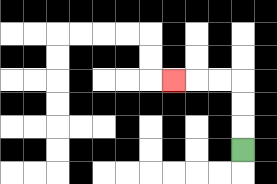{'start': '[10, 6]', 'end': '[7, 3]', 'path_directions': 'U,U,U,L,L,L', 'path_coordinates': '[[10, 6], [10, 5], [10, 4], [10, 3], [9, 3], [8, 3], [7, 3]]'}